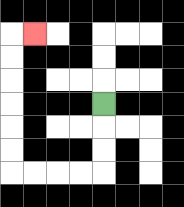{'start': '[4, 4]', 'end': '[1, 1]', 'path_directions': 'D,D,D,L,L,L,L,U,U,U,U,U,U,R', 'path_coordinates': '[[4, 4], [4, 5], [4, 6], [4, 7], [3, 7], [2, 7], [1, 7], [0, 7], [0, 6], [0, 5], [0, 4], [0, 3], [0, 2], [0, 1], [1, 1]]'}